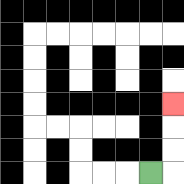{'start': '[6, 7]', 'end': '[7, 4]', 'path_directions': 'R,U,U,U', 'path_coordinates': '[[6, 7], [7, 7], [7, 6], [7, 5], [7, 4]]'}